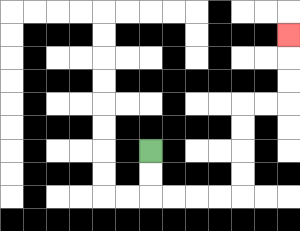{'start': '[6, 6]', 'end': '[12, 1]', 'path_directions': 'D,D,R,R,R,R,U,U,U,U,R,R,U,U,U', 'path_coordinates': '[[6, 6], [6, 7], [6, 8], [7, 8], [8, 8], [9, 8], [10, 8], [10, 7], [10, 6], [10, 5], [10, 4], [11, 4], [12, 4], [12, 3], [12, 2], [12, 1]]'}